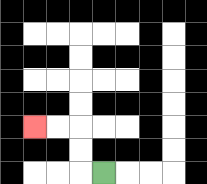{'start': '[4, 7]', 'end': '[1, 5]', 'path_directions': 'L,U,U,L,L', 'path_coordinates': '[[4, 7], [3, 7], [3, 6], [3, 5], [2, 5], [1, 5]]'}